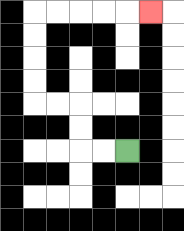{'start': '[5, 6]', 'end': '[6, 0]', 'path_directions': 'L,L,U,U,L,L,U,U,U,U,R,R,R,R,R', 'path_coordinates': '[[5, 6], [4, 6], [3, 6], [3, 5], [3, 4], [2, 4], [1, 4], [1, 3], [1, 2], [1, 1], [1, 0], [2, 0], [3, 0], [4, 0], [5, 0], [6, 0]]'}